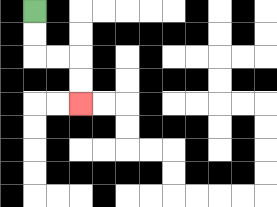{'start': '[1, 0]', 'end': '[3, 4]', 'path_directions': 'D,D,R,R,D,D', 'path_coordinates': '[[1, 0], [1, 1], [1, 2], [2, 2], [3, 2], [3, 3], [3, 4]]'}